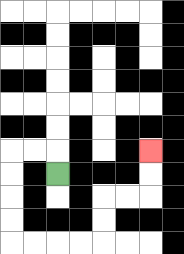{'start': '[2, 7]', 'end': '[6, 6]', 'path_directions': 'U,L,L,D,D,D,D,R,R,R,R,U,U,R,R,U,U', 'path_coordinates': '[[2, 7], [2, 6], [1, 6], [0, 6], [0, 7], [0, 8], [0, 9], [0, 10], [1, 10], [2, 10], [3, 10], [4, 10], [4, 9], [4, 8], [5, 8], [6, 8], [6, 7], [6, 6]]'}